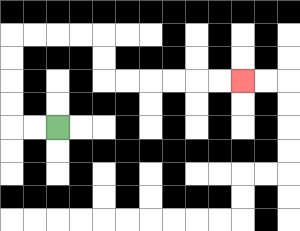{'start': '[2, 5]', 'end': '[10, 3]', 'path_directions': 'L,L,U,U,U,U,R,R,R,R,D,D,R,R,R,R,R,R', 'path_coordinates': '[[2, 5], [1, 5], [0, 5], [0, 4], [0, 3], [0, 2], [0, 1], [1, 1], [2, 1], [3, 1], [4, 1], [4, 2], [4, 3], [5, 3], [6, 3], [7, 3], [8, 3], [9, 3], [10, 3]]'}